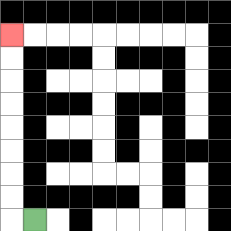{'start': '[1, 9]', 'end': '[0, 1]', 'path_directions': 'L,U,U,U,U,U,U,U,U', 'path_coordinates': '[[1, 9], [0, 9], [0, 8], [0, 7], [0, 6], [0, 5], [0, 4], [0, 3], [0, 2], [0, 1]]'}